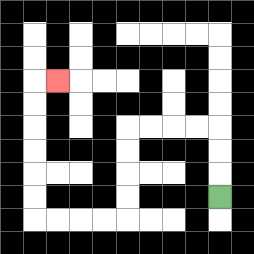{'start': '[9, 8]', 'end': '[2, 3]', 'path_directions': 'U,U,U,L,L,L,L,D,D,D,D,L,L,L,L,U,U,U,U,U,U,R', 'path_coordinates': '[[9, 8], [9, 7], [9, 6], [9, 5], [8, 5], [7, 5], [6, 5], [5, 5], [5, 6], [5, 7], [5, 8], [5, 9], [4, 9], [3, 9], [2, 9], [1, 9], [1, 8], [1, 7], [1, 6], [1, 5], [1, 4], [1, 3], [2, 3]]'}